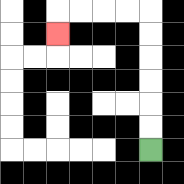{'start': '[6, 6]', 'end': '[2, 1]', 'path_directions': 'U,U,U,U,U,U,L,L,L,L,D', 'path_coordinates': '[[6, 6], [6, 5], [6, 4], [6, 3], [6, 2], [6, 1], [6, 0], [5, 0], [4, 0], [3, 0], [2, 0], [2, 1]]'}